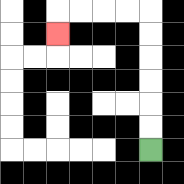{'start': '[6, 6]', 'end': '[2, 1]', 'path_directions': 'U,U,U,U,U,U,L,L,L,L,D', 'path_coordinates': '[[6, 6], [6, 5], [6, 4], [6, 3], [6, 2], [6, 1], [6, 0], [5, 0], [4, 0], [3, 0], [2, 0], [2, 1]]'}